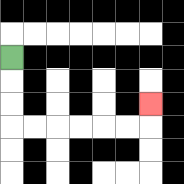{'start': '[0, 2]', 'end': '[6, 4]', 'path_directions': 'D,D,D,R,R,R,R,R,R,U', 'path_coordinates': '[[0, 2], [0, 3], [0, 4], [0, 5], [1, 5], [2, 5], [3, 5], [4, 5], [5, 5], [6, 5], [6, 4]]'}